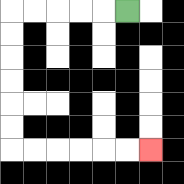{'start': '[5, 0]', 'end': '[6, 6]', 'path_directions': 'L,L,L,L,L,D,D,D,D,D,D,R,R,R,R,R,R', 'path_coordinates': '[[5, 0], [4, 0], [3, 0], [2, 0], [1, 0], [0, 0], [0, 1], [0, 2], [0, 3], [0, 4], [0, 5], [0, 6], [1, 6], [2, 6], [3, 6], [4, 6], [5, 6], [6, 6]]'}